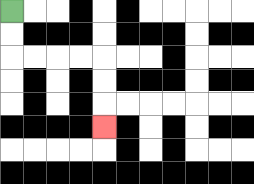{'start': '[0, 0]', 'end': '[4, 5]', 'path_directions': 'D,D,R,R,R,R,D,D,D', 'path_coordinates': '[[0, 0], [0, 1], [0, 2], [1, 2], [2, 2], [3, 2], [4, 2], [4, 3], [4, 4], [4, 5]]'}